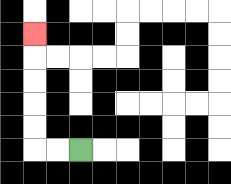{'start': '[3, 6]', 'end': '[1, 1]', 'path_directions': 'L,L,U,U,U,U,U', 'path_coordinates': '[[3, 6], [2, 6], [1, 6], [1, 5], [1, 4], [1, 3], [1, 2], [1, 1]]'}